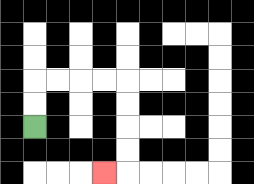{'start': '[1, 5]', 'end': '[4, 7]', 'path_directions': 'U,U,R,R,R,R,D,D,D,D,L', 'path_coordinates': '[[1, 5], [1, 4], [1, 3], [2, 3], [3, 3], [4, 3], [5, 3], [5, 4], [5, 5], [5, 6], [5, 7], [4, 7]]'}